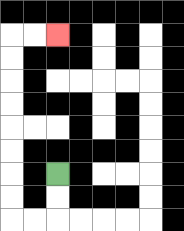{'start': '[2, 7]', 'end': '[2, 1]', 'path_directions': 'D,D,L,L,U,U,U,U,U,U,U,U,R,R', 'path_coordinates': '[[2, 7], [2, 8], [2, 9], [1, 9], [0, 9], [0, 8], [0, 7], [0, 6], [0, 5], [0, 4], [0, 3], [0, 2], [0, 1], [1, 1], [2, 1]]'}